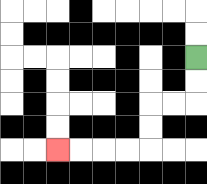{'start': '[8, 2]', 'end': '[2, 6]', 'path_directions': 'D,D,L,L,D,D,L,L,L,L', 'path_coordinates': '[[8, 2], [8, 3], [8, 4], [7, 4], [6, 4], [6, 5], [6, 6], [5, 6], [4, 6], [3, 6], [2, 6]]'}